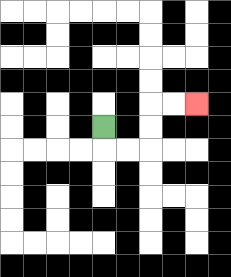{'start': '[4, 5]', 'end': '[8, 4]', 'path_directions': 'D,R,R,U,U,R,R', 'path_coordinates': '[[4, 5], [4, 6], [5, 6], [6, 6], [6, 5], [6, 4], [7, 4], [8, 4]]'}